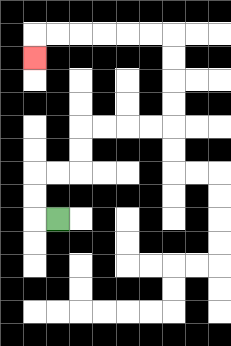{'start': '[2, 9]', 'end': '[1, 2]', 'path_directions': 'L,U,U,R,R,U,U,R,R,R,R,U,U,U,U,L,L,L,L,L,L,D', 'path_coordinates': '[[2, 9], [1, 9], [1, 8], [1, 7], [2, 7], [3, 7], [3, 6], [3, 5], [4, 5], [5, 5], [6, 5], [7, 5], [7, 4], [7, 3], [7, 2], [7, 1], [6, 1], [5, 1], [4, 1], [3, 1], [2, 1], [1, 1], [1, 2]]'}